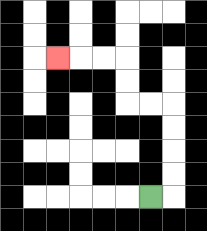{'start': '[6, 8]', 'end': '[2, 2]', 'path_directions': 'R,U,U,U,U,L,L,U,U,L,L,L', 'path_coordinates': '[[6, 8], [7, 8], [7, 7], [7, 6], [7, 5], [7, 4], [6, 4], [5, 4], [5, 3], [5, 2], [4, 2], [3, 2], [2, 2]]'}